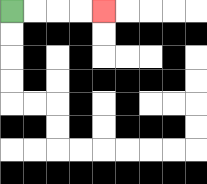{'start': '[0, 0]', 'end': '[4, 0]', 'path_directions': 'R,R,R,R', 'path_coordinates': '[[0, 0], [1, 0], [2, 0], [3, 0], [4, 0]]'}